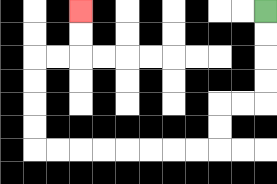{'start': '[11, 0]', 'end': '[3, 0]', 'path_directions': 'D,D,D,D,L,L,D,D,L,L,L,L,L,L,L,L,U,U,U,U,R,R,U,U', 'path_coordinates': '[[11, 0], [11, 1], [11, 2], [11, 3], [11, 4], [10, 4], [9, 4], [9, 5], [9, 6], [8, 6], [7, 6], [6, 6], [5, 6], [4, 6], [3, 6], [2, 6], [1, 6], [1, 5], [1, 4], [1, 3], [1, 2], [2, 2], [3, 2], [3, 1], [3, 0]]'}